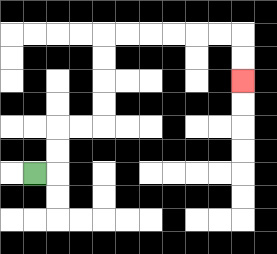{'start': '[1, 7]', 'end': '[10, 3]', 'path_directions': 'R,U,U,R,R,U,U,U,U,R,R,R,R,R,R,D,D', 'path_coordinates': '[[1, 7], [2, 7], [2, 6], [2, 5], [3, 5], [4, 5], [4, 4], [4, 3], [4, 2], [4, 1], [5, 1], [6, 1], [7, 1], [8, 1], [9, 1], [10, 1], [10, 2], [10, 3]]'}